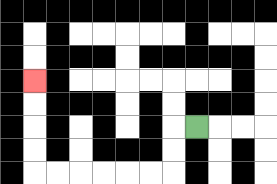{'start': '[8, 5]', 'end': '[1, 3]', 'path_directions': 'L,D,D,L,L,L,L,L,L,U,U,U,U', 'path_coordinates': '[[8, 5], [7, 5], [7, 6], [7, 7], [6, 7], [5, 7], [4, 7], [3, 7], [2, 7], [1, 7], [1, 6], [1, 5], [1, 4], [1, 3]]'}